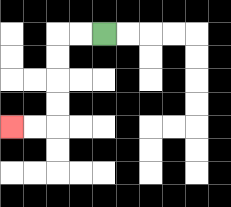{'start': '[4, 1]', 'end': '[0, 5]', 'path_directions': 'L,L,D,D,D,D,L,L', 'path_coordinates': '[[4, 1], [3, 1], [2, 1], [2, 2], [2, 3], [2, 4], [2, 5], [1, 5], [0, 5]]'}